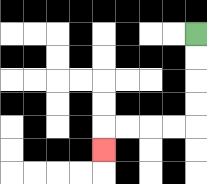{'start': '[8, 1]', 'end': '[4, 6]', 'path_directions': 'D,D,D,D,L,L,L,L,D', 'path_coordinates': '[[8, 1], [8, 2], [8, 3], [8, 4], [8, 5], [7, 5], [6, 5], [5, 5], [4, 5], [4, 6]]'}